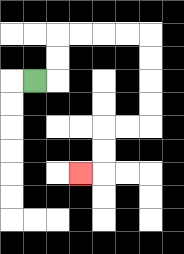{'start': '[1, 3]', 'end': '[3, 7]', 'path_directions': 'R,U,U,R,R,R,R,D,D,D,D,L,L,D,D,L', 'path_coordinates': '[[1, 3], [2, 3], [2, 2], [2, 1], [3, 1], [4, 1], [5, 1], [6, 1], [6, 2], [6, 3], [6, 4], [6, 5], [5, 5], [4, 5], [4, 6], [4, 7], [3, 7]]'}